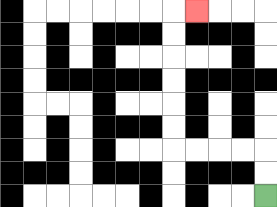{'start': '[11, 8]', 'end': '[8, 0]', 'path_directions': 'U,U,L,L,L,L,U,U,U,U,U,U,R', 'path_coordinates': '[[11, 8], [11, 7], [11, 6], [10, 6], [9, 6], [8, 6], [7, 6], [7, 5], [7, 4], [7, 3], [7, 2], [7, 1], [7, 0], [8, 0]]'}